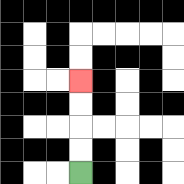{'start': '[3, 7]', 'end': '[3, 3]', 'path_directions': 'U,U,U,U', 'path_coordinates': '[[3, 7], [3, 6], [3, 5], [3, 4], [3, 3]]'}